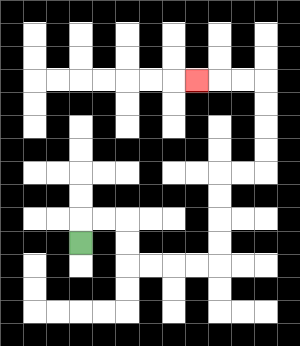{'start': '[3, 10]', 'end': '[8, 3]', 'path_directions': 'U,R,R,D,D,R,R,R,R,U,U,U,U,R,R,U,U,U,U,L,L,L', 'path_coordinates': '[[3, 10], [3, 9], [4, 9], [5, 9], [5, 10], [5, 11], [6, 11], [7, 11], [8, 11], [9, 11], [9, 10], [9, 9], [9, 8], [9, 7], [10, 7], [11, 7], [11, 6], [11, 5], [11, 4], [11, 3], [10, 3], [9, 3], [8, 3]]'}